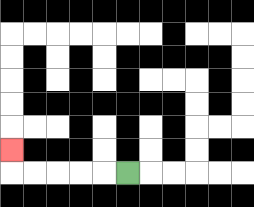{'start': '[5, 7]', 'end': '[0, 6]', 'path_directions': 'L,L,L,L,L,U', 'path_coordinates': '[[5, 7], [4, 7], [3, 7], [2, 7], [1, 7], [0, 7], [0, 6]]'}